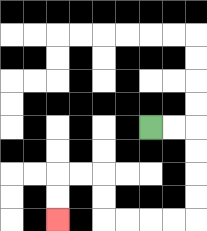{'start': '[6, 5]', 'end': '[2, 9]', 'path_directions': 'R,R,D,D,D,D,L,L,L,L,U,U,L,L,D,D', 'path_coordinates': '[[6, 5], [7, 5], [8, 5], [8, 6], [8, 7], [8, 8], [8, 9], [7, 9], [6, 9], [5, 9], [4, 9], [4, 8], [4, 7], [3, 7], [2, 7], [2, 8], [2, 9]]'}